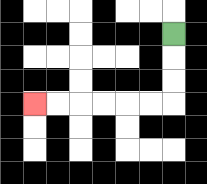{'start': '[7, 1]', 'end': '[1, 4]', 'path_directions': 'D,D,D,L,L,L,L,L,L', 'path_coordinates': '[[7, 1], [7, 2], [7, 3], [7, 4], [6, 4], [5, 4], [4, 4], [3, 4], [2, 4], [1, 4]]'}